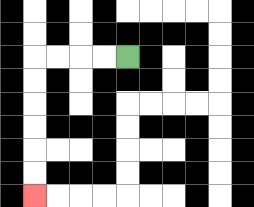{'start': '[5, 2]', 'end': '[1, 8]', 'path_directions': 'L,L,L,L,D,D,D,D,D,D', 'path_coordinates': '[[5, 2], [4, 2], [3, 2], [2, 2], [1, 2], [1, 3], [1, 4], [1, 5], [1, 6], [1, 7], [1, 8]]'}